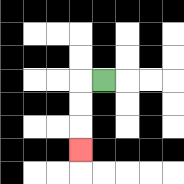{'start': '[4, 3]', 'end': '[3, 6]', 'path_directions': 'L,D,D,D', 'path_coordinates': '[[4, 3], [3, 3], [3, 4], [3, 5], [3, 6]]'}